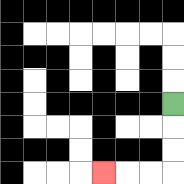{'start': '[7, 4]', 'end': '[4, 7]', 'path_directions': 'D,D,D,L,L,L', 'path_coordinates': '[[7, 4], [7, 5], [7, 6], [7, 7], [6, 7], [5, 7], [4, 7]]'}